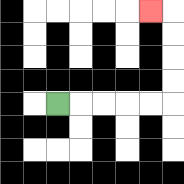{'start': '[2, 4]', 'end': '[6, 0]', 'path_directions': 'R,R,R,R,R,U,U,U,U,L', 'path_coordinates': '[[2, 4], [3, 4], [4, 4], [5, 4], [6, 4], [7, 4], [7, 3], [7, 2], [7, 1], [7, 0], [6, 0]]'}